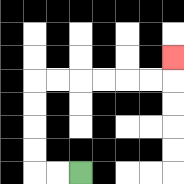{'start': '[3, 7]', 'end': '[7, 2]', 'path_directions': 'L,L,U,U,U,U,R,R,R,R,R,R,U', 'path_coordinates': '[[3, 7], [2, 7], [1, 7], [1, 6], [1, 5], [1, 4], [1, 3], [2, 3], [3, 3], [4, 3], [5, 3], [6, 3], [7, 3], [7, 2]]'}